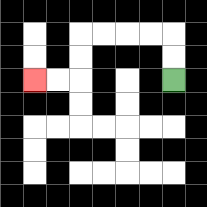{'start': '[7, 3]', 'end': '[1, 3]', 'path_directions': 'U,U,L,L,L,L,D,D,L,L', 'path_coordinates': '[[7, 3], [7, 2], [7, 1], [6, 1], [5, 1], [4, 1], [3, 1], [3, 2], [3, 3], [2, 3], [1, 3]]'}